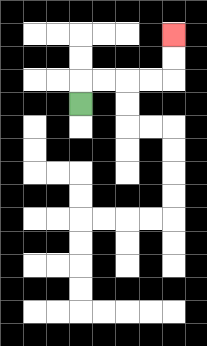{'start': '[3, 4]', 'end': '[7, 1]', 'path_directions': 'U,R,R,R,R,U,U', 'path_coordinates': '[[3, 4], [3, 3], [4, 3], [5, 3], [6, 3], [7, 3], [7, 2], [7, 1]]'}